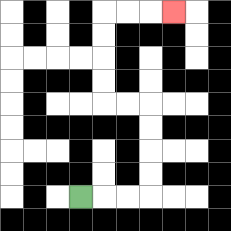{'start': '[3, 8]', 'end': '[7, 0]', 'path_directions': 'R,R,R,U,U,U,U,L,L,U,U,U,U,R,R,R', 'path_coordinates': '[[3, 8], [4, 8], [5, 8], [6, 8], [6, 7], [6, 6], [6, 5], [6, 4], [5, 4], [4, 4], [4, 3], [4, 2], [4, 1], [4, 0], [5, 0], [6, 0], [7, 0]]'}